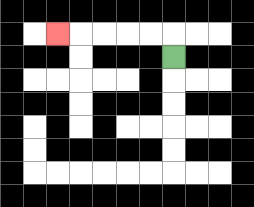{'start': '[7, 2]', 'end': '[2, 1]', 'path_directions': 'U,L,L,L,L,L', 'path_coordinates': '[[7, 2], [7, 1], [6, 1], [5, 1], [4, 1], [3, 1], [2, 1]]'}